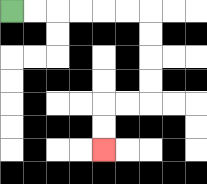{'start': '[0, 0]', 'end': '[4, 6]', 'path_directions': 'R,R,R,R,R,R,D,D,D,D,L,L,D,D', 'path_coordinates': '[[0, 0], [1, 0], [2, 0], [3, 0], [4, 0], [5, 0], [6, 0], [6, 1], [6, 2], [6, 3], [6, 4], [5, 4], [4, 4], [4, 5], [4, 6]]'}